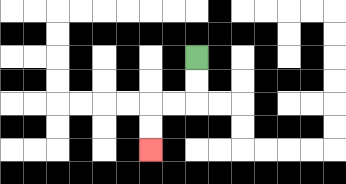{'start': '[8, 2]', 'end': '[6, 6]', 'path_directions': 'D,D,L,L,D,D', 'path_coordinates': '[[8, 2], [8, 3], [8, 4], [7, 4], [6, 4], [6, 5], [6, 6]]'}